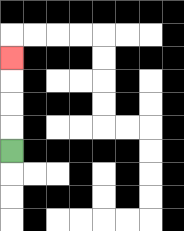{'start': '[0, 6]', 'end': '[0, 2]', 'path_directions': 'U,U,U,U', 'path_coordinates': '[[0, 6], [0, 5], [0, 4], [0, 3], [0, 2]]'}